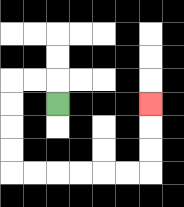{'start': '[2, 4]', 'end': '[6, 4]', 'path_directions': 'U,L,L,D,D,D,D,R,R,R,R,R,R,U,U,U', 'path_coordinates': '[[2, 4], [2, 3], [1, 3], [0, 3], [0, 4], [0, 5], [0, 6], [0, 7], [1, 7], [2, 7], [3, 7], [4, 7], [5, 7], [6, 7], [6, 6], [6, 5], [6, 4]]'}